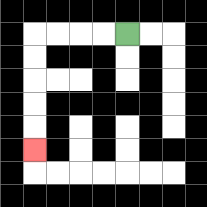{'start': '[5, 1]', 'end': '[1, 6]', 'path_directions': 'L,L,L,L,D,D,D,D,D', 'path_coordinates': '[[5, 1], [4, 1], [3, 1], [2, 1], [1, 1], [1, 2], [1, 3], [1, 4], [1, 5], [1, 6]]'}